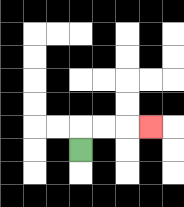{'start': '[3, 6]', 'end': '[6, 5]', 'path_directions': 'U,R,R,R', 'path_coordinates': '[[3, 6], [3, 5], [4, 5], [5, 5], [6, 5]]'}